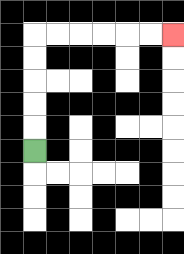{'start': '[1, 6]', 'end': '[7, 1]', 'path_directions': 'U,U,U,U,U,R,R,R,R,R,R', 'path_coordinates': '[[1, 6], [1, 5], [1, 4], [1, 3], [1, 2], [1, 1], [2, 1], [3, 1], [4, 1], [5, 1], [6, 1], [7, 1]]'}